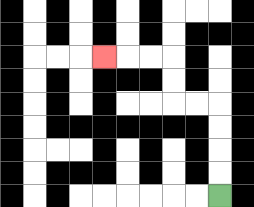{'start': '[9, 8]', 'end': '[4, 2]', 'path_directions': 'U,U,U,U,L,L,U,U,L,L,L', 'path_coordinates': '[[9, 8], [9, 7], [9, 6], [9, 5], [9, 4], [8, 4], [7, 4], [7, 3], [7, 2], [6, 2], [5, 2], [4, 2]]'}